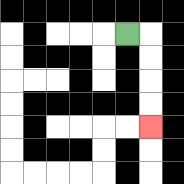{'start': '[5, 1]', 'end': '[6, 5]', 'path_directions': 'R,D,D,D,D', 'path_coordinates': '[[5, 1], [6, 1], [6, 2], [6, 3], [6, 4], [6, 5]]'}